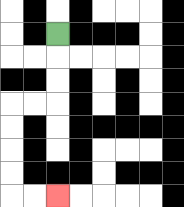{'start': '[2, 1]', 'end': '[2, 8]', 'path_directions': 'D,D,D,L,L,D,D,D,D,R,R', 'path_coordinates': '[[2, 1], [2, 2], [2, 3], [2, 4], [1, 4], [0, 4], [0, 5], [0, 6], [0, 7], [0, 8], [1, 8], [2, 8]]'}